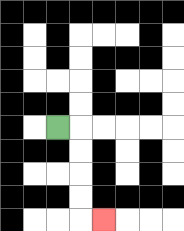{'start': '[2, 5]', 'end': '[4, 9]', 'path_directions': 'R,D,D,D,D,R', 'path_coordinates': '[[2, 5], [3, 5], [3, 6], [3, 7], [3, 8], [3, 9], [4, 9]]'}